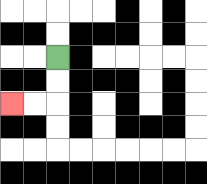{'start': '[2, 2]', 'end': '[0, 4]', 'path_directions': 'D,D,L,L', 'path_coordinates': '[[2, 2], [2, 3], [2, 4], [1, 4], [0, 4]]'}